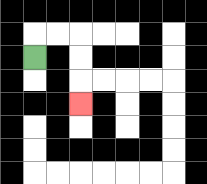{'start': '[1, 2]', 'end': '[3, 4]', 'path_directions': 'U,R,R,D,D,D', 'path_coordinates': '[[1, 2], [1, 1], [2, 1], [3, 1], [3, 2], [3, 3], [3, 4]]'}